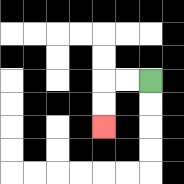{'start': '[6, 3]', 'end': '[4, 5]', 'path_directions': 'L,L,D,D', 'path_coordinates': '[[6, 3], [5, 3], [4, 3], [4, 4], [4, 5]]'}